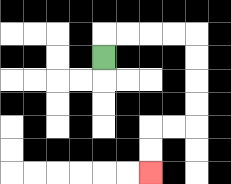{'start': '[4, 2]', 'end': '[6, 7]', 'path_directions': 'U,R,R,R,R,D,D,D,D,L,L,D,D', 'path_coordinates': '[[4, 2], [4, 1], [5, 1], [6, 1], [7, 1], [8, 1], [8, 2], [8, 3], [8, 4], [8, 5], [7, 5], [6, 5], [6, 6], [6, 7]]'}